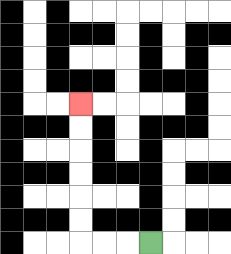{'start': '[6, 10]', 'end': '[3, 4]', 'path_directions': 'L,L,L,U,U,U,U,U,U', 'path_coordinates': '[[6, 10], [5, 10], [4, 10], [3, 10], [3, 9], [3, 8], [3, 7], [3, 6], [3, 5], [3, 4]]'}